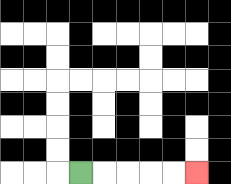{'start': '[3, 7]', 'end': '[8, 7]', 'path_directions': 'R,R,R,R,R', 'path_coordinates': '[[3, 7], [4, 7], [5, 7], [6, 7], [7, 7], [8, 7]]'}